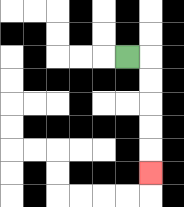{'start': '[5, 2]', 'end': '[6, 7]', 'path_directions': 'R,D,D,D,D,D', 'path_coordinates': '[[5, 2], [6, 2], [6, 3], [6, 4], [6, 5], [6, 6], [6, 7]]'}